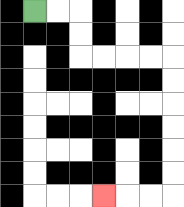{'start': '[1, 0]', 'end': '[4, 8]', 'path_directions': 'R,R,D,D,R,R,R,R,D,D,D,D,D,D,L,L,L', 'path_coordinates': '[[1, 0], [2, 0], [3, 0], [3, 1], [3, 2], [4, 2], [5, 2], [6, 2], [7, 2], [7, 3], [7, 4], [7, 5], [7, 6], [7, 7], [7, 8], [6, 8], [5, 8], [4, 8]]'}